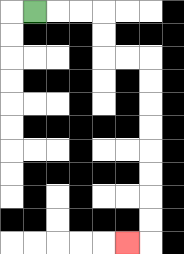{'start': '[1, 0]', 'end': '[5, 10]', 'path_directions': 'R,R,R,D,D,R,R,D,D,D,D,D,D,D,D,L', 'path_coordinates': '[[1, 0], [2, 0], [3, 0], [4, 0], [4, 1], [4, 2], [5, 2], [6, 2], [6, 3], [6, 4], [6, 5], [6, 6], [6, 7], [6, 8], [6, 9], [6, 10], [5, 10]]'}